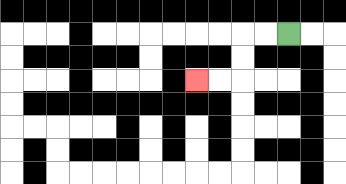{'start': '[12, 1]', 'end': '[8, 3]', 'path_directions': 'L,L,D,D,L,L', 'path_coordinates': '[[12, 1], [11, 1], [10, 1], [10, 2], [10, 3], [9, 3], [8, 3]]'}